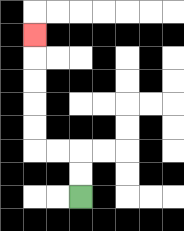{'start': '[3, 8]', 'end': '[1, 1]', 'path_directions': 'U,U,L,L,U,U,U,U,U', 'path_coordinates': '[[3, 8], [3, 7], [3, 6], [2, 6], [1, 6], [1, 5], [1, 4], [1, 3], [1, 2], [1, 1]]'}